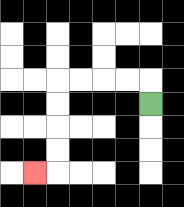{'start': '[6, 4]', 'end': '[1, 7]', 'path_directions': 'U,L,L,L,L,D,D,D,D,L', 'path_coordinates': '[[6, 4], [6, 3], [5, 3], [4, 3], [3, 3], [2, 3], [2, 4], [2, 5], [2, 6], [2, 7], [1, 7]]'}